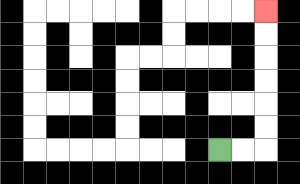{'start': '[9, 6]', 'end': '[11, 0]', 'path_directions': 'R,R,U,U,U,U,U,U', 'path_coordinates': '[[9, 6], [10, 6], [11, 6], [11, 5], [11, 4], [11, 3], [11, 2], [11, 1], [11, 0]]'}